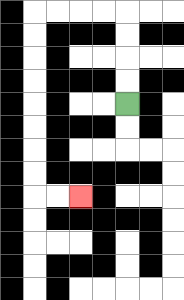{'start': '[5, 4]', 'end': '[3, 8]', 'path_directions': 'U,U,U,U,L,L,L,L,D,D,D,D,D,D,D,D,R,R', 'path_coordinates': '[[5, 4], [5, 3], [5, 2], [5, 1], [5, 0], [4, 0], [3, 0], [2, 0], [1, 0], [1, 1], [1, 2], [1, 3], [1, 4], [1, 5], [1, 6], [1, 7], [1, 8], [2, 8], [3, 8]]'}